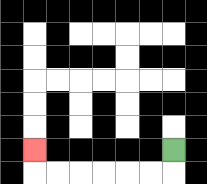{'start': '[7, 6]', 'end': '[1, 6]', 'path_directions': 'D,L,L,L,L,L,L,U', 'path_coordinates': '[[7, 6], [7, 7], [6, 7], [5, 7], [4, 7], [3, 7], [2, 7], [1, 7], [1, 6]]'}